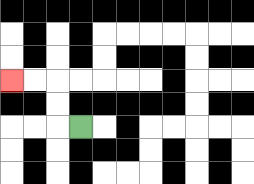{'start': '[3, 5]', 'end': '[0, 3]', 'path_directions': 'L,U,U,L,L', 'path_coordinates': '[[3, 5], [2, 5], [2, 4], [2, 3], [1, 3], [0, 3]]'}